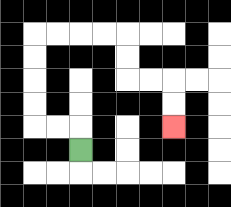{'start': '[3, 6]', 'end': '[7, 5]', 'path_directions': 'U,L,L,U,U,U,U,R,R,R,R,D,D,R,R,D,D', 'path_coordinates': '[[3, 6], [3, 5], [2, 5], [1, 5], [1, 4], [1, 3], [1, 2], [1, 1], [2, 1], [3, 1], [4, 1], [5, 1], [5, 2], [5, 3], [6, 3], [7, 3], [7, 4], [7, 5]]'}